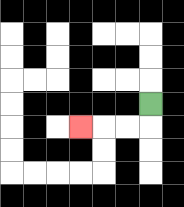{'start': '[6, 4]', 'end': '[3, 5]', 'path_directions': 'D,L,L,L', 'path_coordinates': '[[6, 4], [6, 5], [5, 5], [4, 5], [3, 5]]'}